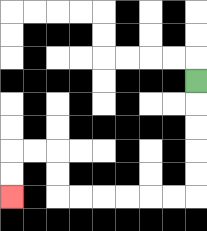{'start': '[8, 3]', 'end': '[0, 8]', 'path_directions': 'D,D,D,D,D,L,L,L,L,L,L,U,U,L,L,D,D', 'path_coordinates': '[[8, 3], [8, 4], [8, 5], [8, 6], [8, 7], [8, 8], [7, 8], [6, 8], [5, 8], [4, 8], [3, 8], [2, 8], [2, 7], [2, 6], [1, 6], [0, 6], [0, 7], [0, 8]]'}